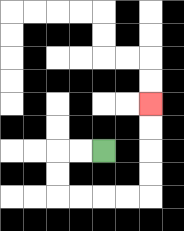{'start': '[4, 6]', 'end': '[6, 4]', 'path_directions': 'L,L,D,D,R,R,R,R,U,U,U,U', 'path_coordinates': '[[4, 6], [3, 6], [2, 6], [2, 7], [2, 8], [3, 8], [4, 8], [5, 8], [6, 8], [6, 7], [6, 6], [6, 5], [6, 4]]'}